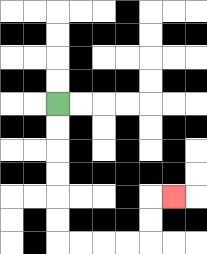{'start': '[2, 4]', 'end': '[7, 8]', 'path_directions': 'D,D,D,D,D,D,R,R,R,R,U,U,R', 'path_coordinates': '[[2, 4], [2, 5], [2, 6], [2, 7], [2, 8], [2, 9], [2, 10], [3, 10], [4, 10], [5, 10], [6, 10], [6, 9], [6, 8], [7, 8]]'}